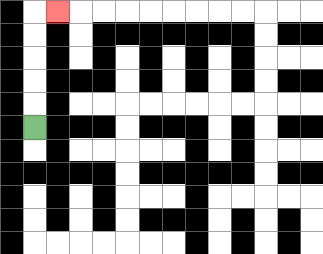{'start': '[1, 5]', 'end': '[2, 0]', 'path_directions': 'U,U,U,U,U,R', 'path_coordinates': '[[1, 5], [1, 4], [1, 3], [1, 2], [1, 1], [1, 0], [2, 0]]'}